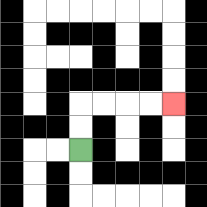{'start': '[3, 6]', 'end': '[7, 4]', 'path_directions': 'U,U,R,R,R,R', 'path_coordinates': '[[3, 6], [3, 5], [3, 4], [4, 4], [5, 4], [6, 4], [7, 4]]'}